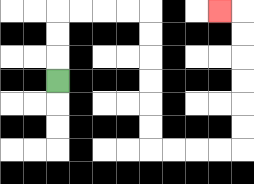{'start': '[2, 3]', 'end': '[9, 0]', 'path_directions': 'U,U,U,R,R,R,R,D,D,D,D,D,D,R,R,R,R,U,U,U,U,U,U,L', 'path_coordinates': '[[2, 3], [2, 2], [2, 1], [2, 0], [3, 0], [4, 0], [5, 0], [6, 0], [6, 1], [6, 2], [6, 3], [6, 4], [6, 5], [6, 6], [7, 6], [8, 6], [9, 6], [10, 6], [10, 5], [10, 4], [10, 3], [10, 2], [10, 1], [10, 0], [9, 0]]'}